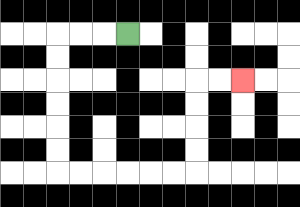{'start': '[5, 1]', 'end': '[10, 3]', 'path_directions': 'L,L,L,D,D,D,D,D,D,R,R,R,R,R,R,U,U,U,U,R,R', 'path_coordinates': '[[5, 1], [4, 1], [3, 1], [2, 1], [2, 2], [2, 3], [2, 4], [2, 5], [2, 6], [2, 7], [3, 7], [4, 7], [5, 7], [6, 7], [7, 7], [8, 7], [8, 6], [8, 5], [8, 4], [8, 3], [9, 3], [10, 3]]'}